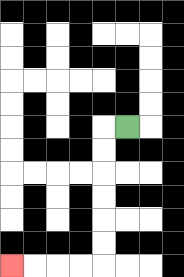{'start': '[5, 5]', 'end': '[0, 11]', 'path_directions': 'L,D,D,D,D,D,D,L,L,L,L', 'path_coordinates': '[[5, 5], [4, 5], [4, 6], [4, 7], [4, 8], [4, 9], [4, 10], [4, 11], [3, 11], [2, 11], [1, 11], [0, 11]]'}